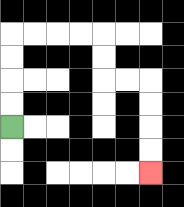{'start': '[0, 5]', 'end': '[6, 7]', 'path_directions': 'U,U,U,U,R,R,R,R,D,D,R,R,D,D,D,D', 'path_coordinates': '[[0, 5], [0, 4], [0, 3], [0, 2], [0, 1], [1, 1], [2, 1], [3, 1], [4, 1], [4, 2], [4, 3], [5, 3], [6, 3], [6, 4], [6, 5], [6, 6], [6, 7]]'}